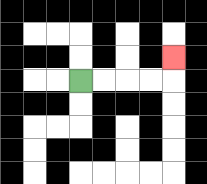{'start': '[3, 3]', 'end': '[7, 2]', 'path_directions': 'R,R,R,R,U', 'path_coordinates': '[[3, 3], [4, 3], [5, 3], [6, 3], [7, 3], [7, 2]]'}